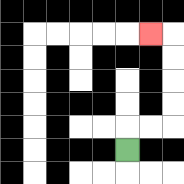{'start': '[5, 6]', 'end': '[6, 1]', 'path_directions': 'U,R,R,U,U,U,U,L', 'path_coordinates': '[[5, 6], [5, 5], [6, 5], [7, 5], [7, 4], [7, 3], [7, 2], [7, 1], [6, 1]]'}